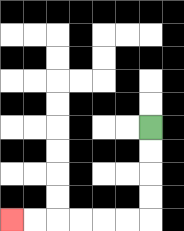{'start': '[6, 5]', 'end': '[0, 9]', 'path_directions': 'D,D,D,D,L,L,L,L,L,L', 'path_coordinates': '[[6, 5], [6, 6], [6, 7], [6, 8], [6, 9], [5, 9], [4, 9], [3, 9], [2, 9], [1, 9], [0, 9]]'}